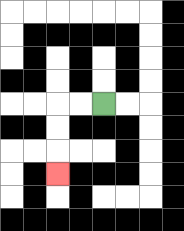{'start': '[4, 4]', 'end': '[2, 7]', 'path_directions': 'L,L,D,D,D', 'path_coordinates': '[[4, 4], [3, 4], [2, 4], [2, 5], [2, 6], [2, 7]]'}